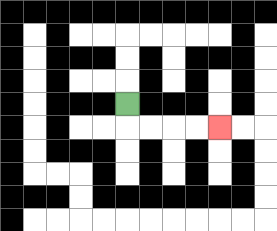{'start': '[5, 4]', 'end': '[9, 5]', 'path_directions': 'D,R,R,R,R', 'path_coordinates': '[[5, 4], [5, 5], [6, 5], [7, 5], [8, 5], [9, 5]]'}